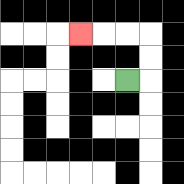{'start': '[5, 3]', 'end': '[3, 1]', 'path_directions': 'R,U,U,L,L,L', 'path_coordinates': '[[5, 3], [6, 3], [6, 2], [6, 1], [5, 1], [4, 1], [3, 1]]'}